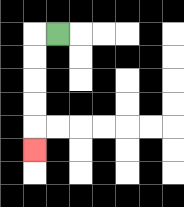{'start': '[2, 1]', 'end': '[1, 6]', 'path_directions': 'L,D,D,D,D,D', 'path_coordinates': '[[2, 1], [1, 1], [1, 2], [1, 3], [1, 4], [1, 5], [1, 6]]'}